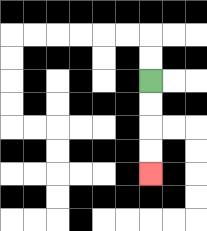{'start': '[6, 3]', 'end': '[6, 7]', 'path_directions': 'D,D,D,D', 'path_coordinates': '[[6, 3], [6, 4], [6, 5], [6, 6], [6, 7]]'}